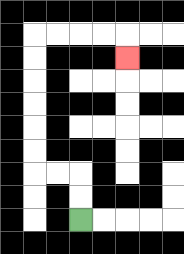{'start': '[3, 9]', 'end': '[5, 2]', 'path_directions': 'U,U,L,L,U,U,U,U,U,U,R,R,R,R,D', 'path_coordinates': '[[3, 9], [3, 8], [3, 7], [2, 7], [1, 7], [1, 6], [1, 5], [1, 4], [1, 3], [1, 2], [1, 1], [2, 1], [3, 1], [4, 1], [5, 1], [5, 2]]'}